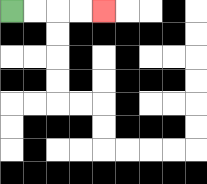{'start': '[0, 0]', 'end': '[4, 0]', 'path_directions': 'R,R,R,R', 'path_coordinates': '[[0, 0], [1, 0], [2, 0], [3, 0], [4, 0]]'}